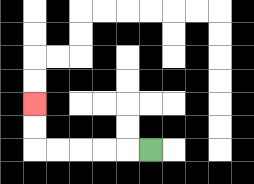{'start': '[6, 6]', 'end': '[1, 4]', 'path_directions': 'L,L,L,L,L,U,U', 'path_coordinates': '[[6, 6], [5, 6], [4, 6], [3, 6], [2, 6], [1, 6], [1, 5], [1, 4]]'}